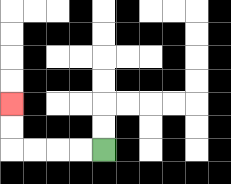{'start': '[4, 6]', 'end': '[0, 4]', 'path_directions': 'L,L,L,L,U,U', 'path_coordinates': '[[4, 6], [3, 6], [2, 6], [1, 6], [0, 6], [0, 5], [0, 4]]'}